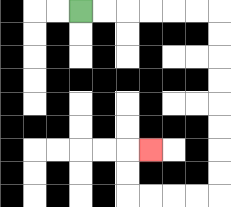{'start': '[3, 0]', 'end': '[6, 6]', 'path_directions': 'R,R,R,R,R,R,D,D,D,D,D,D,D,D,L,L,L,L,U,U,R', 'path_coordinates': '[[3, 0], [4, 0], [5, 0], [6, 0], [7, 0], [8, 0], [9, 0], [9, 1], [9, 2], [9, 3], [9, 4], [9, 5], [9, 6], [9, 7], [9, 8], [8, 8], [7, 8], [6, 8], [5, 8], [5, 7], [5, 6], [6, 6]]'}